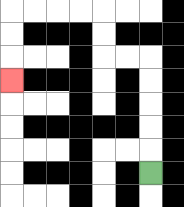{'start': '[6, 7]', 'end': '[0, 3]', 'path_directions': 'U,U,U,U,U,L,L,U,U,L,L,L,L,D,D,D', 'path_coordinates': '[[6, 7], [6, 6], [6, 5], [6, 4], [6, 3], [6, 2], [5, 2], [4, 2], [4, 1], [4, 0], [3, 0], [2, 0], [1, 0], [0, 0], [0, 1], [0, 2], [0, 3]]'}